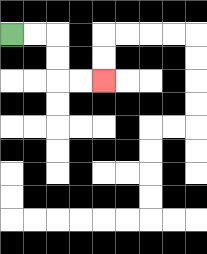{'start': '[0, 1]', 'end': '[4, 3]', 'path_directions': 'R,R,D,D,R,R', 'path_coordinates': '[[0, 1], [1, 1], [2, 1], [2, 2], [2, 3], [3, 3], [4, 3]]'}